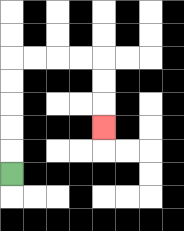{'start': '[0, 7]', 'end': '[4, 5]', 'path_directions': 'U,U,U,U,U,R,R,R,R,D,D,D', 'path_coordinates': '[[0, 7], [0, 6], [0, 5], [0, 4], [0, 3], [0, 2], [1, 2], [2, 2], [3, 2], [4, 2], [4, 3], [4, 4], [4, 5]]'}